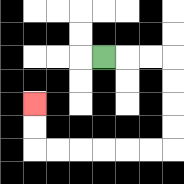{'start': '[4, 2]', 'end': '[1, 4]', 'path_directions': 'R,R,R,D,D,D,D,L,L,L,L,L,L,U,U', 'path_coordinates': '[[4, 2], [5, 2], [6, 2], [7, 2], [7, 3], [7, 4], [7, 5], [7, 6], [6, 6], [5, 6], [4, 6], [3, 6], [2, 6], [1, 6], [1, 5], [1, 4]]'}